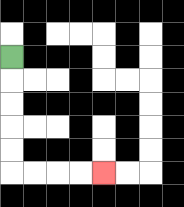{'start': '[0, 2]', 'end': '[4, 7]', 'path_directions': 'D,D,D,D,D,R,R,R,R', 'path_coordinates': '[[0, 2], [0, 3], [0, 4], [0, 5], [0, 6], [0, 7], [1, 7], [2, 7], [3, 7], [4, 7]]'}